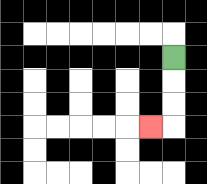{'start': '[7, 2]', 'end': '[6, 5]', 'path_directions': 'D,D,D,L', 'path_coordinates': '[[7, 2], [7, 3], [7, 4], [7, 5], [6, 5]]'}